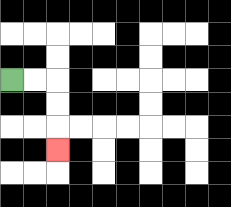{'start': '[0, 3]', 'end': '[2, 6]', 'path_directions': 'R,R,D,D,D', 'path_coordinates': '[[0, 3], [1, 3], [2, 3], [2, 4], [2, 5], [2, 6]]'}